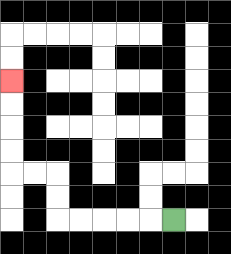{'start': '[7, 9]', 'end': '[0, 3]', 'path_directions': 'L,L,L,L,L,U,U,L,L,U,U,U,U', 'path_coordinates': '[[7, 9], [6, 9], [5, 9], [4, 9], [3, 9], [2, 9], [2, 8], [2, 7], [1, 7], [0, 7], [0, 6], [0, 5], [0, 4], [0, 3]]'}